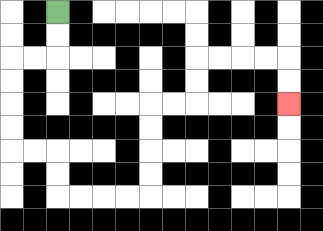{'start': '[2, 0]', 'end': '[12, 4]', 'path_directions': 'D,D,L,L,D,D,D,D,R,R,D,D,R,R,R,R,U,U,U,U,R,R,U,U,R,R,R,R,D,D', 'path_coordinates': '[[2, 0], [2, 1], [2, 2], [1, 2], [0, 2], [0, 3], [0, 4], [0, 5], [0, 6], [1, 6], [2, 6], [2, 7], [2, 8], [3, 8], [4, 8], [5, 8], [6, 8], [6, 7], [6, 6], [6, 5], [6, 4], [7, 4], [8, 4], [8, 3], [8, 2], [9, 2], [10, 2], [11, 2], [12, 2], [12, 3], [12, 4]]'}